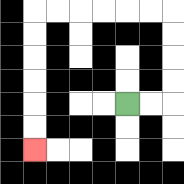{'start': '[5, 4]', 'end': '[1, 6]', 'path_directions': 'R,R,U,U,U,U,L,L,L,L,L,L,D,D,D,D,D,D', 'path_coordinates': '[[5, 4], [6, 4], [7, 4], [7, 3], [7, 2], [7, 1], [7, 0], [6, 0], [5, 0], [4, 0], [3, 0], [2, 0], [1, 0], [1, 1], [1, 2], [1, 3], [1, 4], [1, 5], [1, 6]]'}